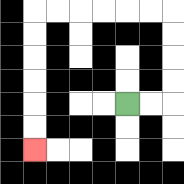{'start': '[5, 4]', 'end': '[1, 6]', 'path_directions': 'R,R,U,U,U,U,L,L,L,L,L,L,D,D,D,D,D,D', 'path_coordinates': '[[5, 4], [6, 4], [7, 4], [7, 3], [7, 2], [7, 1], [7, 0], [6, 0], [5, 0], [4, 0], [3, 0], [2, 0], [1, 0], [1, 1], [1, 2], [1, 3], [1, 4], [1, 5], [1, 6]]'}